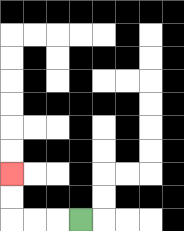{'start': '[3, 9]', 'end': '[0, 7]', 'path_directions': 'L,L,L,U,U', 'path_coordinates': '[[3, 9], [2, 9], [1, 9], [0, 9], [0, 8], [0, 7]]'}